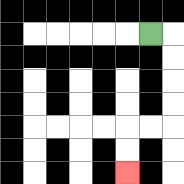{'start': '[6, 1]', 'end': '[5, 7]', 'path_directions': 'R,D,D,D,D,L,L,D,D', 'path_coordinates': '[[6, 1], [7, 1], [7, 2], [7, 3], [7, 4], [7, 5], [6, 5], [5, 5], [5, 6], [5, 7]]'}